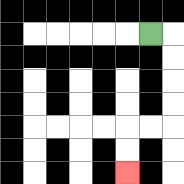{'start': '[6, 1]', 'end': '[5, 7]', 'path_directions': 'R,D,D,D,D,L,L,D,D', 'path_coordinates': '[[6, 1], [7, 1], [7, 2], [7, 3], [7, 4], [7, 5], [6, 5], [5, 5], [5, 6], [5, 7]]'}